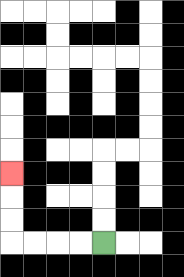{'start': '[4, 10]', 'end': '[0, 7]', 'path_directions': 'L,L,L,L,U,U,U', 'path_coordinates': '[[4, 10], [3, 10], [2, 10], [1, 10], [0, 10], [0, 9], [0, 8], [0, 7]]'}